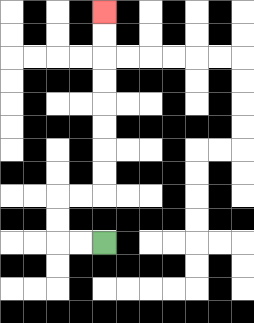{'start': '[4, 10]', 'end': '[4, 0]', 'path_directions': 'L,L,U,U,R,R,U,U,U,U,U,U,U,U', 'path_coordinates': '[[4, 10], [3, 10], [2, 10], [2, 9], [2, 8], [3, 8], [4, 8], [4, 7], [4, 6], [4, 5], [4, 4], [4, 3], [4, 2], [4, 1], [4, 0]]'}